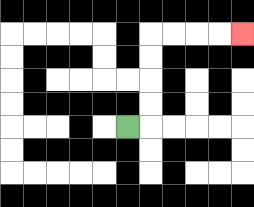{'start': '[5, 5]', 'end': '[10, 1]', 'path_directions': 'R,U,U,U,U,R,R,R,R', 'path_coordinates': '[[5, 5], [6, 5], [6, 4], [6, 3], [6, 2], [6, 1], [7, 1], [8, 1], [9, 1], [10, 1]]'}